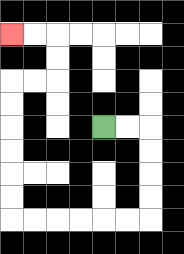{'start': '[4, 5]', 'end': '[0, 1]', 'path_directions': 'R,R,D,D,D,D,L,L,L,L,L,L,U,U,U,U,U,U,R,R,U,U,L,L', 'path_coordinates': '[[4, 5], [5, 5], [6, 5], [6, 6], [6, 7], [6, 8], [6, 9], [5, 9], [4, 9], [3, 9], [2, 9], [1, 9], [0, 9], [0, 8], [0, 7], [0, 6], [0, 5], [0, 4], [0, 3], [1, 3], [2, 3], [2, 2], [2, 1], [1, 1], [0, 1]]'}